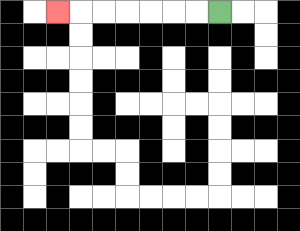{'start': '[9, 0]', 'end': '[2, 0]', 'path_directions': 'L,L,L,L,L,L,L', 'path_coordinates': '[[9, 0], [8, 0], [7, 0], [6, 0], [5, 0], [4, 0], [3, 0], [2, 0]]'}